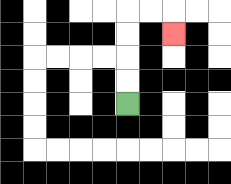{'start': '[5, 4]', 'end': '[7, 1]', 'path_directions': 'U,U,U,U,R,R,D', 'path_coordinates': '[[5, 4], [5, 3], [5, 2], [5, 1], [5, 0], [6, 0], [7, 0], [7, 1]]'}